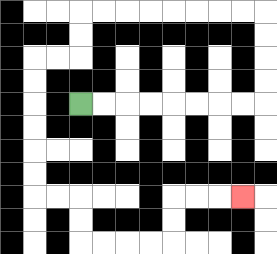{'start': '[3, 4]', 'end': '[10, 8]', 'path_directions': 'R,R,R,R,R,R,R,R,U,U,U,U,L,L,L,L,L,L,L,L,D,D,L,L,D,D,D,D,D,D,R,R,D,D,R,R,R,R,U,U,R,R,R', 'path_coordinates': '[[3, 4], [4, 4], [5, 4], [6, 4], [7, 4], [8, 4], [9, 4], [10, 4], [11, 4], [11, 3], [11, 2], [11, 1], [11, 0], [10, 0], [9, 0], [8, 0], [7, 0], [6, 0], [5, 0], [4, 0], [3, 0], [3, 1], [3, 2], [2, 2], [1, 2], [1, 3], [1, 4], [1, 5], [1, 6], [1, 7], [1, 8], [2, 8], [3, 8], [3, 9], [3, 10], [4, 10], [5, 10], [6, 10], [7, 10], [7, 9], [7, 8], [8, 8], [9, 8], [10, 8]]'}